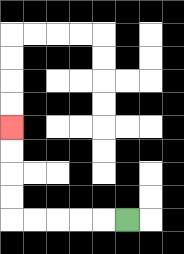{'start': '[5, 9]', 'end': '[0, 5]', 'path_directions': 'L,L,L,L,L,U,U,U,U', 'path_coordinates': '[[5, 9], [4, 9], [3, 9], [2, 9], [1, 9], [0, 9], [0, 8], [0, 7], [0, 6], [0, 5]]'}